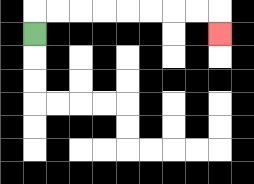{'start': '[1, 1]', 'end': '[9, 1]', 'path_directions': 'U,R,R,R,R,R,R,R,R,D', 'path_coordinates': '[[1, 1], [1, 0], [2, 0], [3, 0], [4, 0], [5, 0], [6, 0], [7, 0], [8, 0], [9, 0], [9, 1]]'}